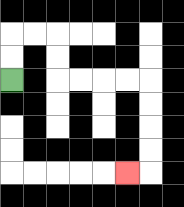{'start': '[0, 3]', 'end': '[5, 7]', 'path_directions': 'U,U,R,R,D,D,R,R,R,R,D,D,D,D,L', 'path_coordinates': '[[0, 3], [0, 2], [0, 1], [1, 1], [2, 1], [2, 2], [2, 3], [3, 3], [4, 3], [5, 3], [6, 3], [6, 4], [6, 5], [6, 6], [6, 7], [5, 7]]'}